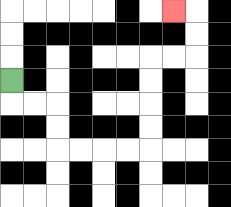{'start': '[0, 3]', 'end': '[7, 0]', 'path_directions': 'D,R,R,D,D,R,R,R,R,U,U,U,U,R,R,U,U,L', 'path_coordinates': '[[0, 3], [0, 4], [1, 4], [2, 4], [2, 5], [2, 6], [3, 6], [4, 6], [5, 6], [6, 6], [6, 5], [6, 4], [6, 3], [6, 2], [7, 2], [8, 2], [8, 1], [8, 0], [7, 0]]'}